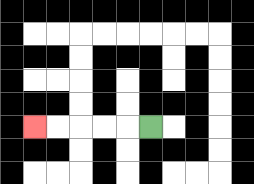{'start': '[6, 5]', 'end': '[1, 5]', 'path_directions': 'L,L,L,L,L', 'path_coordinates': '[[6, 5], [5, 5], [4, 5], [3, 5], [2, 5], [1, 5]]'}